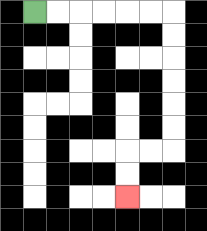{'start': '[1, 0]', 'end': '[5, 8]', 'path_directions': 'R,R,R,R,R,R,D,D,D,D,D,D,L,L,D,D', 'path_coordinates': '[[1, 0], [2, 0], [3, 0], [4, 0], [5, 0], [6, 0], [7, 0], [7, 1], [7, 2], [7, 3], [7, 4], [7, 5], [7, 6], [6, 6], [5, 6], [5, 7], [5, 8]]'}